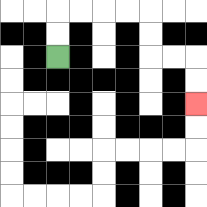{'start': '[2, 2]', 'end': '[8, 4]', 'path_directions': 'U,U,R,R,R,R,D,D,R,R,D,D', 'path_coordinates': '[[2, 2], [2, 1], [2, 0], [3, 0], [4, 0], [5, 0], [6, 0], [6, 1], [6, 2], [7, 2], [8, 2], [8, 3], [8, 4]]'}